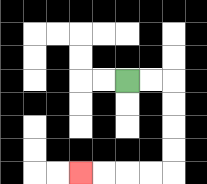{'start': '[5, 3]', 'end': '[3, 7]', 'path_directions': 'R,R,D,D,D,D,L,L,L,L', 'path_coordinates': '[[5, 3], [6, 3], [7, 3], [7, 4], [7, 5], [7, 6], [7, 7], [6, 7], [5, 7], [4, 7], [3, 7]]'}